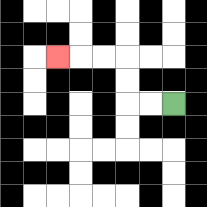{'start': '[7, 4]', 'end': '[2, 2]', 'path_directions': 'L,L,U,U,L,L,L', 'path_coordinates': '[[7, 4], [6, 4], [5, 4], [5, 3], [5, 2], [4, 2], [3, 2], [2, 2]]'}